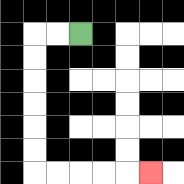{'start': '[3, 1]', 'end': '[6, 7]', 'path_directions': 'L,L,D,D,D,D,D,D,R,R,R,R,R', 'path_coordinates': '[[3, 1], [2, 1], [1, 1], [1, 2], [1, 3], [1, 4], [1, 5], [1, 6], [1, 7], [2, 7], [3, 7], [4, 7], [5, 7], [6, 7]]'}